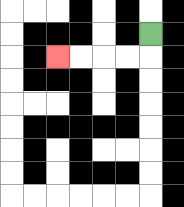{'start': '[6, 1]', 'end': '[2, 2]', 'path_directions': 'D,L,L,L,L', 'path_coordinates': '[[6, 1], [6, 2], [5, 2], [4, 2], [3, 2], [2, 2]]'}